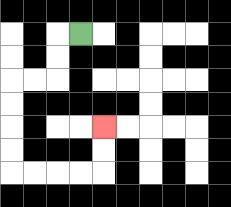{'start': '[3, 1]', 'end': '[4, 5]', 'path_directions': 'L,D,D,L,L,D,D,D,D,R,R,R,R,U,U', 'path_coordinates': '[[3, 1], [2, 1], [2, 2], [2, 3], [1, 3], [0, 3], [0, 4], [0, 5], [0, 6], [0, 7], [1, 7], [2, 7], [3, 7], [4, 7], [4, 6], [4, 5]]'}